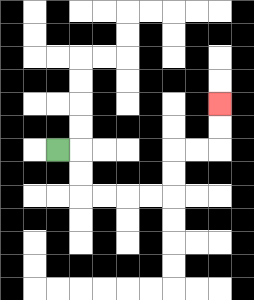{'start': '[2, 6]', 'end': '[9, 4]', 'path_directions': 'R,D,D,R,R,R,R,U,U,R,R,U,U', 'path_coordinates': '[[2, 6], [3, 6], [3, 7], [3, 8], [4, 8], [5, 8], [6, 8], [7, 8], [7, 7], [7, 6], [8, 6], [9, 6], [9, 5], [9, 4]]'}